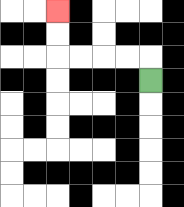{'start': '[6, 3]', 'end': '[2, 0]', 'path_directions': 'U,L,L,L,L,U,U', 'path_coordinates': '[[6, 3], [6, 2], [5, 2], [4, 2], [3, 2], [2, 2], [2, 1], [2, 0]]'}